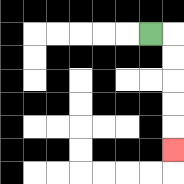{'start': '[6, 1]', 'end': '[7, 6]', 'path_directions': 'R,D,D,D,D,D', 'path_coordinates': '[[6, 1], [7, 1], [7, 2], [7, 3], [7, 4], [7, 5], [7, 6]]'}